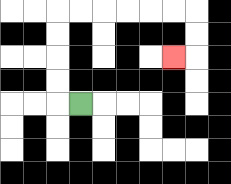{'start': '[3, 4]', 'end': '[7, 2]', 'path_directions': 'L,U,U,U,U,R,R,R,R,R,R,D,D,L', 'path_coordinates': '[[3, 4], [2, 4], [2, 3], [2, 2], [2, 1], [2, 0], [3, 0], [4, 0], [5, 0], [6, 0], [7, 0], [8, 0], [8, 1], [8, 2], [7, 2]]'}